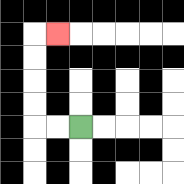{'start': '[3, 5]', 'end': '[2, 1]', 'path_directions': 'L,L,U,U,U,U,R', 'path_coordinates': '[[3, 5], [2, 5], [1, 5], [1, 4], [1, 3], [1, 2], [1, 1], [2, 1]]'}